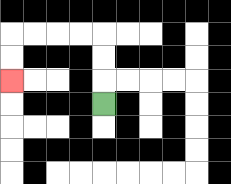{'start': '[4, 4]', 'end': '[0, 3]', 'path_directions': 'U,U,U,L,L,L,L,D,D', 'path_coordinates': '[[4, 4], [4, 3], [4, 2], [4, 1], [3, 1], [2, 1], [1, 1], [0, 1], [0, 2], [0, 3]]'}